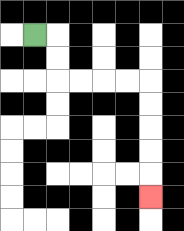{'start': '[1, 1]', 'end': '[6, 8]', 'path_directions': 'R,D,D,R,R,R,R,D,D,D,D,D', 'path_coordinates': '[[1, 1], [2, 1], [2, 2], [2, 3], [3, 3], [4, 3], [5, 3], [6, 3], [6, 4], [6, 5], [6, 6], [6, 7], [6, 8]]'}